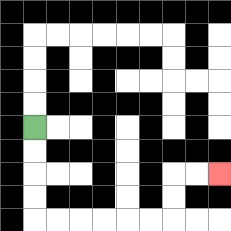{'start': '[1, 5]', 'end': '[9, 7]', 'path_directions': 'D,D,D,D,R,R,R,R,R,R,U,U,R,R', 'path_coordinates': '[[1, 5], [1, 6], [1, 7], [1, 8], [1, 9], [2, 9], [3, 9], [4, 9], [5, 9], [6, 9], [7, 9], [7, 8], [7, 7], [8, 7], [9, 7]]'}